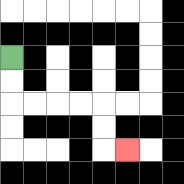{'start': '[0, 2]', 'end': '[5, 6]', 'path_directions': 'D,D,R,R,R,R,D,D,R', 'path_coordinates': '[[0, 2], [0, 3], [0, 4], [1, 4], [2, 4], [3, 4], [4, 4], [4, 5], [4, 6], [5, 6]]'}